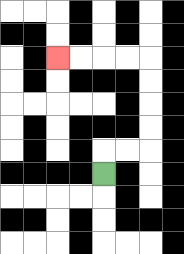{'start': '[4, 7]', 'end': '[2, 2]', 'path_directions': 'U,R,R,U,U,U,U,L,L,L,L', 'path_coordinates': '[[4, 7], [4, 6], [5, 6], [6, 6], [6, 5], [6, 4], [6, 3], [6, 2], [5, 2], [4, 2], [3, 2], [2, 2]]'}